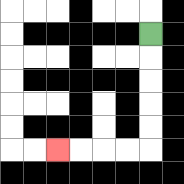{'start': '[6, 1]', 'end': '[2, 6]', 'path_directions': 'D,D,D,D,D,L,L,L,L', 'path_coordinates': '[[6, 1], [6, 2], [6, 3], [6, 4], [6, 5], [6, 6], [5, 6], [4, 6], [3, 6], [2, 6]]'}